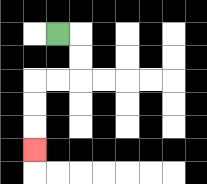{'start': '[2, 1]', 'end': '[1, 6]', 'path_directions': 'R,D,D,L,L,D,D,D', 'path_coordinates': '[[2, 1], [3, 1], [3, 2], [3, 3], [2, 3], [1, 3], [1, 4], [1, 5], [1, 6]]'}